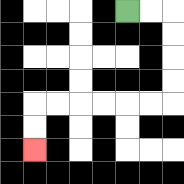{'start': '[5, 0]', 'end': '[1, 6]', 'path_directions': 'R,R,D,D,D,D,L,L,L,L,L,L,D,D', 'path_coordinates': '[[5, 0], [6, 0], [7, 0], [7, 1], [7, 2], [7, 3], [7, 4], [6, 4], [5, 4], [4, 4], [3, 4], [2, 4], [1, 4], [1, 5], [1, 6]]'}